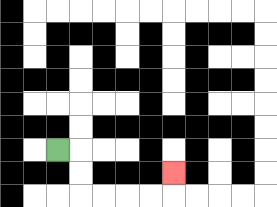{'start': '[2, 6]', 'end': '[7, 7]', 'path_directions': 'R,D,D,R,R,R,R,U', 'path_coordinates': '[[2, 6], [3, 6], [3, 7], [3, 8], [4, 8], [5, 8], [6, 8], [7, 8], [7, 7]]'}